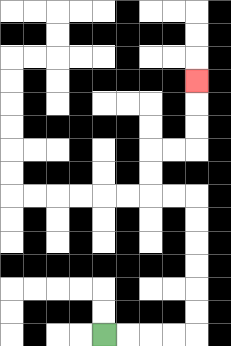{'start': '[4, 14]', 'end': '[8, 3]', 'path_directions': 'R,R,R,R,U,U,U,U,U,U,L,L,U,U,R,R,U,U,U', 'path_coordinates': '[[4, 14], [5, 14], [6, 14], [7, 14], [8, 14], [8, 13], [8, 12], [8, 11], [8, 10], [8, 9], [8, 8], [7, 8], [6, 8], [6, 7], [6, 6], [7, 6], [8, 6], [8, 5], [8, 4], [8, 3]]'}